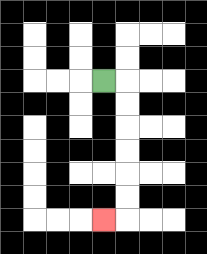{'start': '[4, 3]', 'end': '[4, 9]', 'path_directions': 'R,D,D,D,D,D,D,L', 'path_coordinates': '[[4, 3], [5, 3], [5, 4], [5, 5], [5, 6], [5, 7], [5, 8], [5, 9], [4, 9]]'}